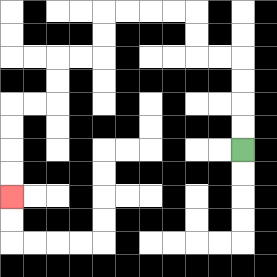{'start': '[10, 6]', 'end': '[0, 8]', 'path_directions': 'U,U,U,U,L,L,U,U,L,L,L,L,D,D,L,L,D,D,L,L,D,D,D,D', 'path_coordinates': '[[10, 6], [10, 5], [10, 4], [10, 3], [10, 2], [9, 2], [8, 2], [8, 1], [8, 0], [7, 0], [6, 0], [5, 0], [4, 0], [4, 1], [4, 2], [3, 2], [2, 2], [2, 3], [2, 4], [1, 4], [0, 4], [0, 5], [0, 6], [0, 7], [0, 8]]'}